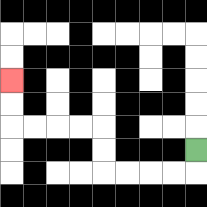{'start': '[8, 6]', 'end': '[0, 3]', 'path_directions': 'D,L,L,L,L,U,U,L,L,L,L,U,U', 'path_coordinates': '[[8, 6], [8, 7], [7, 7], [6, 7], [5, 7], [4, 7], [4, 6], [4, 5], [3, 5], [2, 5], [1, 5], [0, 5], [0, 4], [0, 3]]'}